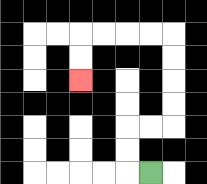{'start': '[6, 7]', 'end': '[3, 3]', 'path_directions': 'L,U,U,R,R,U,U,U,U,L,L,L,L,D,D', 'path_coordinates': '[[6, 7], [5, 7], [5, 6], [5, 5], [6, 5], [7, 5], [7, 4], [7, 3], [7, 2], [7, 1], [6, 1], [5, 1], [4, 1], [3, 1], [3, 2], [3, 3]]'}